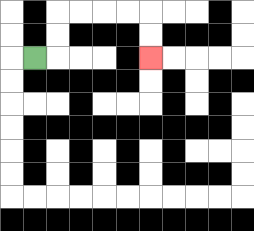{'start': '[1, 2]', 'end': '[6, 2]', 'path_directions': 'R,U,U,R,R,R,R,D,D', 'path_coordinates': '[[1, 2], [2, 2], [2, 1], [2, 0], [3, 0], [4, 0], [5, 0], [6, 0], [6, 1], [6, 2]]'}